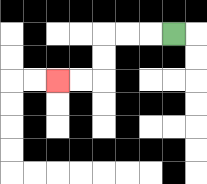{'start': '[7, 1]', 'end': '[2, 3]', 'path_directions': 'L,L,L,D,D,L,L', 'path_coordinates': '[[7, 1], [6, 1], [5, 1], [4, 1], [4, 2], [4, 3], [3, 3], [2, 3]]'}